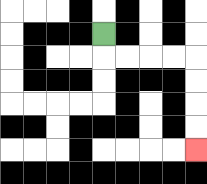{'start': '[4, 1]', 'end': '[8, 6]', 'path_directions': 'D,R,R,R,R,D,D,D,D', 'path_coordinates': '[[4, 1], [4, 2], [5, 2], [6, 2], [7, 2], [8, 2], [8, 3], [8, 4], [8, 5], [8, 6]]'}